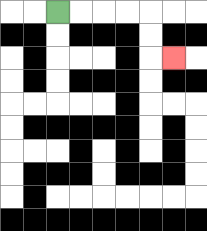{'start': '[2, 0]', 'end': '[7, 2]', 'path_directions': 'R,R,R,R,D,D,R', 'path_coordinates': '[[2, 0], [3, 0], [4, 0], [5, 0], [6, 0], [6, 1], [6, 2], [7, 2]]'}